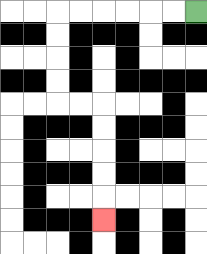{'start': '[8, 0]', 'end': '[4, 9]', 'path_directions': 'L,L,L,L,L,L,D,D,D,D,R,R,D,D,D,D,D', 'path_coordinates': '[[8, 0], [7, 0], [6, 0], [5, 0], [4, 0], [3, 0], [2, 0], [2, 1], [2, 2], [2, 3], [2, 4], [3, 4], [4, 4], [4, 5], [4, 6], [4, 7], [4, 8], [4, 9]]'}